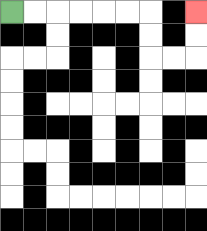{'start': '[0, 0]', 'end': '[8, 0]', 'path_directions': 'R,R,R,R,R,R,D,D,R,R,U,U', 'path_coordinates': '[[0, 0], [1, 0], [2, 0], [3, 0], [4, 0], [5, 0], [6, 0], [6, 1], [6, 2], [7, 2], [8, 2], [8, 1], [8, 0]]'}